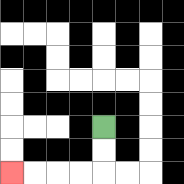{'start': '[4, 5]', 'end': '[0, 7]', 'path_directions': 'D,D,L,L,L,L', 'path_coordinates': '[[4, 5], [4, 6], [4, 7], [3, 7], [2, 7], [1, 7], [0, 7]]'}